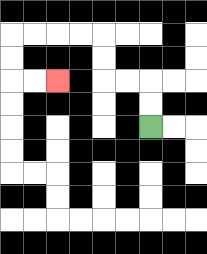{'start': '[6, 5]', 'end': '[2, 3]', 'path_directions': 'U,U,L,L,U,U,L,L,L,L,D,D,R,R', 'path_coordinates': '[[6, 5], [6, 4], [6, 3], [5, 3], [4, 3], [4, 2], [4, 1], [3, 1], [2, 1], [1, 1], [0, 1], [0, 2], [0, 3], [1, 3], [2, 3]]'}